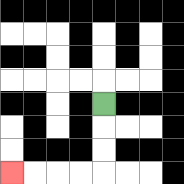{'start': '[4, 4]', 'end': '[0, 7]', 'path_directions': 'D,D,D,L,L,L,L', 'path_coordinates': '[[4, 4], [4, 5], [4, 6], [4, 7], [3, 7], [2, 7], [1, 7], [0, 7]]'}